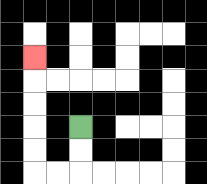{'start': '[3, 5]', 'end': '[1, 2]', 'path_directions': 'D,D,L,L,U,U,U,U,U', 'path_coordinates': '[[3, 5], [3, 6], [3, 7], [2, 7], [1, 7], [1, 6], [1, 5], [1, 4], [1, 3], [1, 2]]'}